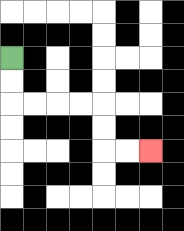{'start': '[0, 2]', 'end': '[6, 6]', 'path_directions': 'D,D,R,R,R,R,D,D,R,R', 'path_coordinates': '[[0, 2], [0, 3], [0, 4], [1, 4], [2, 4], [3, 4], [4, 4], [4, 5], [4, 6], [5, 6], [6, 6]]'}